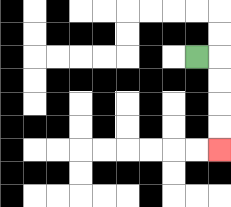{'start': '[8, 2]', 'end': '[9, 6]', 'path_directions': 'R,D,D,D,D', 'path_coordinates': '[[8, 2], [9, 2], [9, 3], [9, 4], [9, 5], [9, 6]]'}